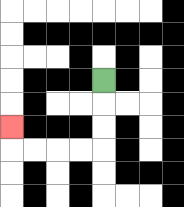{'start': '[4, 3]', 'end': '[0, 5]', 'path_directions': 'D,D,D,L,L,L,L,U', 'path_coordinates': '[[4, 3], [4, 4], [4, 5], [4, 6], [3, 6], [2, 6], [1, 6], [0, 6], [0, 5]]'}